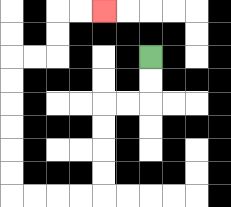{'start': '[6, 2]', 'end': '[4, 0]', 'path_directions': 'D,D,L,L,D,D,D,D,L,L,L,L,U,U,U,U,U,U,R,R,U,U,R,R', 'path_coordinates': '[[6, 2], [6, 3], [6, 4], [5, 4], [4, 4], [4, 5], [4, 6], [4, 7], [4, 8], [3, 8], [2, 8], [1, 8], [0, 8], [0, 7], [0, 6], [0, 5], [0, 4], [0, 3], [0, 2], [1, 2], [2, 2], [2, 1], [2, 0], [3, 0], [4, 0]]'}